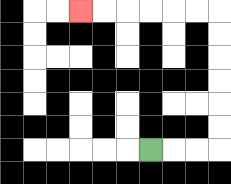{'start': '[6, 6]', 'end': '[3, 0]', 'path_directions': 'R,R,R,U,U,U,U,U,U,L,L,L,L,L,L', 'path_coordinates': '[[6, 6], [7, 6], [8, 6], [9, 6], [9, 5], [9, 4], [9, 3], [9, 2], [9, 1], [9, 0], [8, 0], [7, 0], [6, 0], [5, 0], [4, 0], [3, 0]]'}